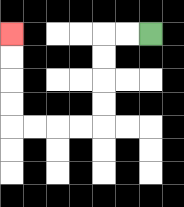{'start': '[6, 1]', 'end': '[0, 1]', 'path_directions': 'L,L,D,D,D,D,L,L,L,L,U,U,U,U', 'path_coordinates': '[[6, 1], [5, 1], [4, 1], [4, 2], [4, 3], [4, 4], [4, 5], [3, 5], [2, 5], [1, 5], [0, 5], [0, 4], [0, 3], [0, 2], [0, 1]]'}